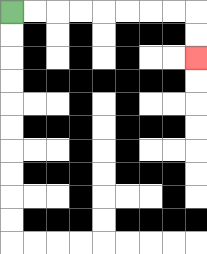{'start': '[0, 0]', 'end': '[8, 2]', 'path_directions': 'R,R,R,R,R,R,R,R,D,D', 'path_coordinates': '[[0, 0], [1, 0], [2, 0], [3, 0], [4, 0], [5, 0], [6, 0], [7, 0], [8, 0], [8, 1], [8, 2]]'}